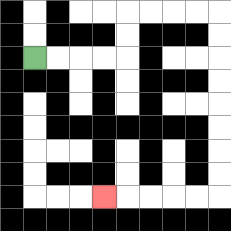{'start': '[1, 2]', 'end': '[4, 8]', 'path_directions': 'R,R,R,R,U,U,R,R,R,R,D,D,D,D,D,D,D,D,L,L,L,L,L', 'path_coordinates': '[[1, 2], [2, 2], [3, 2], [4, 2], [5, 2], [5, 1], [5, 0], [6, 0], [7, 0], [8, 0], [9, 0], [9, 1], [9, 2], [9, 3], [9, 4], [9, 5], [9, 6], [9, 7], [9, 8], [8, 8], [7, 8], [6, 8], [5, 8], [4, 8]]'}